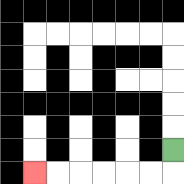{'start': '[7, 6]', 'end': '[1, 7]', 'path_directions': 'D,L,L,L,L,L,L', 'path_coordinates': '[[7, 6], [7, 7], [6, 7], [5, 7], [4, 7], [3, 7], [2, 7], [1, 7]]'}